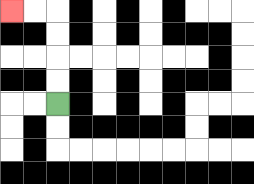{'start': '[2, 4]', 'end': '[0, 0]', 'path_directions': 'U,U,U,U,L,L', 'path_coordinates': '[[2, 4], [2, 3], [2, 2], [2, 1], [2, 0], [1, 0], [0, 0]]'}